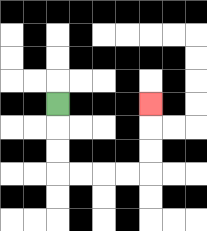{'start': '[2, 4]', 'end': '[6, 4]', 'path_directions': 'D,D,D,R,R,R,R,U,U,U', 'path_coordinates': '[[2, 4], [2, 5], [2, 6], [2, 7], [3, 7], [4, 7], [5, 7], [6, 7], [6, 6], [6, 5], [6, 4]]'}